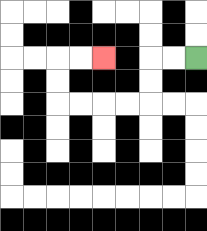{'start': '[8, 2]', 'end': '[4, 2]', 'path_directions': 'L,L,D,D,L,L,L,L,U,U,R,R', 'path_coordinates': '[[8, 2], [7, 2], [6, 2], [6, 3], [6, 4], [5, 4], [4, 4], [3, 4], [2, 4], [2, 3], [2, 2], [3, 2], [4, 2]]'}